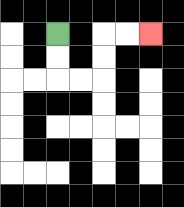{'start': '[2, 1]', 'end': '[6, 1]', 'path_directions': 'D,D,R,R,U,U,R,R', 'path_coordinates': '[[2, 1], [2, 2], [2, 3], [3, 3], [4, 3], [4, 2], [4, 1], [5, 1], [6, 1]]'}